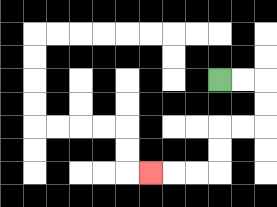{'start': '[9, 3]', 'end': '[6, 7]', 'path_directions': 'R,R,D,D,L,L,D,D,L,L,L', 'path_coordinates': '[[9, 3], [10, 3], [11, 3], [11, 4], [11, 5], [10, 5], [9, 5], [9, 6], [9, 7], [8, 7], [7, 7], [6, 7]]'}